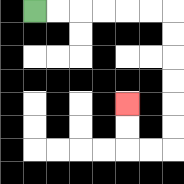{'start': '[1, 0]', 'end': '[5, 4]', 'path_directions': 'R,R,R,R,R,R,D,D,D,D,D,D,L,L,U,U', 'path_coordinates': '[[1, 0], [2, 0], [3, 0], [4, 0], [5, 0], [6, 0], [7, 0], [7, 1], [7, 2], [7, 3], [7, 4], [7, 5], [7, 6], [6, 6], [5, 6], [5, 5], [5, 4]]'}